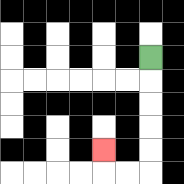{'start': '[6, 2]', 'end': '[4, 6]', 'path_directions': 'D,D,D,D,D,L,L,U', 'path_coordinates': '[[6, 2], [6, 3], [6, 4], [6, 5], [6, 6], [6, 7], [5, 7], [4, 7], [4, 6]]'}